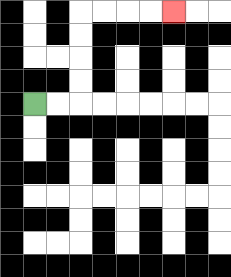{'start': '[1, 4]', 'end': '[7, 0]', 'path_directions': 'R,R,U,U,U,U,R,R,R,R', 'path_coordinates': '[[1, 4], [2, 4], [3, 4], [3, 3], [3, 2], [3, 1], [3, 0], [4, 0], [5, 0], [6, 0], [7, 0]]'}